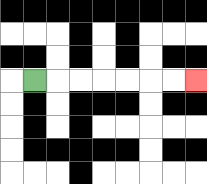{'start': '[1, 3]', 'end': '[8, 3]', 'path_directions': 'R,R,R,R,R,R,R', 'path_coordinates': '[[1, 3], [2, 3], [3, 3], [4, 3], [5, 3], [6, 3], [7, 3], [8, 3]]'}